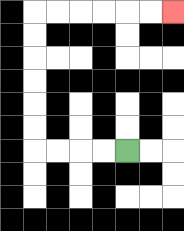{'start': '[5, 6]', 'end': '[7, 0]', 'path_directions': 'L,L,L,L,U,U,U,U,U,U,R,R,R,R,R,R', 'path_coordinates': '[[5, 6], [4, 6], [3, 6], [2, 6], [1, 6], [1, 5], [1, 4], [1, 3], [1, 2], [1, 1], [1, 0], [2, 0], [3, 0], [4, 0], [5, 0], [6, 0], [7, 0]]'}